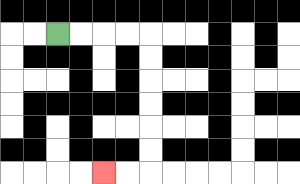{'start': '[2, 1]', 'end': '[4, 7]', 'path_directions': 'R,R,R,R,D,D,D,D,D,D,L,L', 'path_coordinates': '[[2, 1], [3, 1], [4, 1], [5, 1], [6, 1], [6, 2], [6, 3], [6, 4], [6, 5], [6, 6], [6, 7], [5, 7], [4, 7]]'}